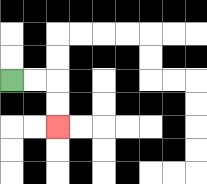{'start': '[0, 3]', 'end': '[2, 5]', 'path_directions': 'R,R,D,D', 'path_coordinates': '[[0, 3], [1, 3], [2, 3], [2, 4], [2, 5]]'}